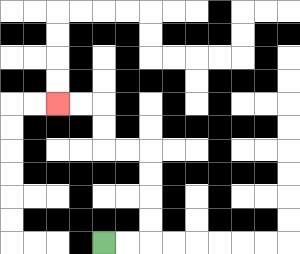{'start': '[4, 10]', 'end': '[2, 4]', 'path_directions': 'R,R,U,U,U,U,L,L,U,U,L,L', 'path_coordinates': '[[4, 10], [5, 10], [6, 10], [6, 9], [6, 8], [6, 7], [6, 6], [5, 6], [4, 6], [4, 5], [4, 4], [3, 4], [2, 4]]'}